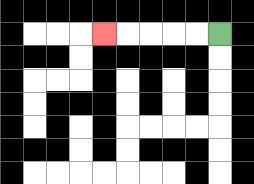{'start': '[9, 1]', 'end': '[4, 1]', 'path_directions': 'L,L,L,L,L', 'path_coordinates': '[[9, 1], [8, 1], [7, 1], [6, 1], [5, 1], [4, 1]]'}